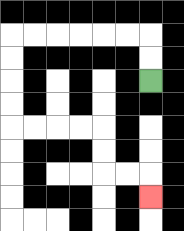{'start': '[6, 3]', 'end': '[6, 8]', 'path_directions': 'U,U,L,L,L,L,L,L,D,D,D,D,R,R,R,R,D,D,R,R,D', 'path_coordinates': '[[6, 3], [6, 2], [6, 1], [5, 1], [4, 1], [3, 1], [2, 1], [1, 1], [0, 1], [0, 2], [0, 3], [0, 4], [0, 5], [1, 5], [2, 5], [3, 5], [4, 5], [4, 6], [4, 7], [5, 7], [6, 7], [6, 8]]'}